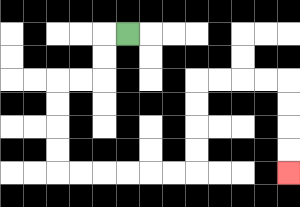{'start': '[5, 1]', 'end': '[12, 7]', 'path_directions': 'L,D,D,L,L,D,D,D,D,R,R,R,R,R,R,U,U,U,U,R,R,R,R,D,D,D,D', 'path_coordinates': '[[5, 1], [4, 1], [4, 2], [4, 3], [3, 3], [2, 3], [2, 4], [2, 5], [2, 6], [2, 7], [3, 7], [4, 7], [5, 7], [6, 7], [7, 7], [8, 7], [8, 6], [8, 5], [8, 4], [8, 3], [9, 3], [10, 3], [11, 3], [12, 3], [12, 4], [12, 5], [12, 6], [12, 7]]'}